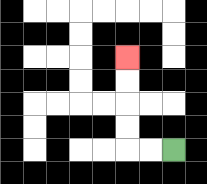{'start': '[7, 6]', 'end': '[5, 2]', 'path_directions': 'L,L,U,U,U,U', 'path_coordinates': '[[7, 6], [6, 6], [5, 6], [5, 5], [5, 4], [5, 3], [5, 2]]'}